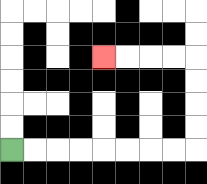{'start': '[0, 6]', 'end': '[4, 2]', 'path_directions': 'R,R,R,R,R,R,R,R,U,U,U,U,L,L,L,L', 'path_coordinates': '[[0, 6], [1, 6], [2, 6], [3, 6], [4, 6], [5, 6], [6, 6], [7, 6], [8, 6], [8, 5], [8, 4], [8, 3], [8, 2], [7, 2], [6, 2], [5, 2], [4, 2]]'}